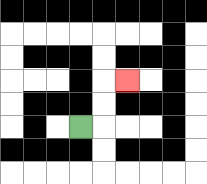{'start': '[3, 5]', 'end': '[5, 3]', 'path_directions': 'R,U,U,R', 'path_coordinates': '[[3, 5], [4, 5], [4, 4], [4, 3], [5, 3]]'}